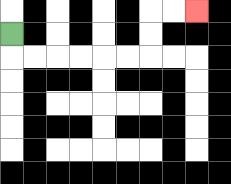{'start': '[0, 1]', 'end': '[8, 0]', 'path_directions': 'D,R,R,R,R,R,R,U,U,R,R', 'path_coordinates': '[[0, 1], [0, 2], [1, 2], [2, 2], [3, 2], [4, 2], [5, 2], [6, 2], [6, 1], [6, 0], [7, 0], [8, 0]]'}